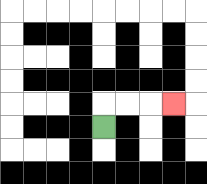{'start': '[4, 5]', 'end': '[7, 4]', 'path_directions': 'U,R,R,R', 'path_coordinates': '[[4, 5], [4, 4], [5, 4], [6, 4], [7, 4]]'}